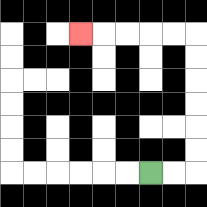{'start': '[6, 7]', 'end': '[3, 1]', 'path_directions': 'R,R,U,U,U,U,U,U,L,L,L,L,L', 'path_coordinates': '[[6, 7], [7, 7], [8, 7], [8, 6], [8, 5], [8, 4], [8, 3], [8, 2], [8, 1], [7, 1], [6, 1], [5, 1], [4, 1], [3, 1]]'}